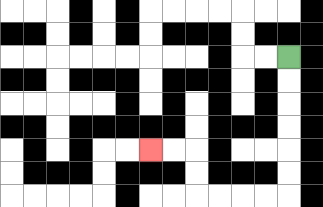{'start': '[12, 2]', 'end': '[6, 6]', 'path_directions': 'D,D,D,D,D,D,L,L,L,L,U,U,L,L', 'path_coordinates': '[[12, 2], [12, 3], [12, 4], [12, 5], [12, 6], [12, 7], [12, 8], [11, 8], [10, 8], [9, 8], [8, 8], [8, 7], [8, 6], [7, 6], [6, 6]]'}